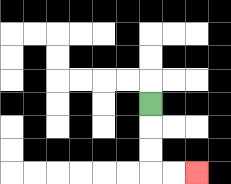{'start': '[6, 4]', 'end': '[8, 7]', 'path_directions': 'D,D,D,R,R', 'path_coordinates': '[[6, 4], [6, 5], [6, 6], [6, 7], [7, 7], [8, 7]]'}